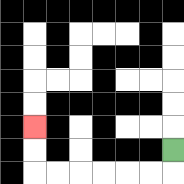{'start': '[7, 6]', 'end': '[1, 5]', 'path_directions': 'D,L,L,L,L,L,L,U,U', 'path_coordinates': '[[7, 6], [7, 7], [6, 7], [5, 7], [4, 7], [3, 7], [2, 7], [1, 7], [1, 6], [1, 5]]'}